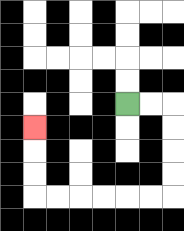{'start': '[5, 4]', 'end': '[1, 5]', 'path_directions': 'R,R,D,D,D,D,L,L,L,L,L,L,U,U,U', 'path_coordinates': '[[5, 4], [6, 4], [7, 4], [7, 5], [7, 6], [7, 7], [7, 8], [6, 8], [5, 8], [4, 8], [3, 8], [2, 8], [1, 8], [1, 7], [1, 6], [1, 5]]'}